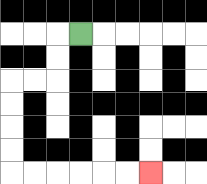{'start': '[3, 1]', 'end': '[6, 7]', 'path_directions': 'L,D,D,L,L,D,D,D,D,R,R,R,R,R,R', 'path_coordinates': '[[3, 1], [2, 1], [2, 2], [2, 3], [1, 3], [0, 3], [0, 4], [0, 5], [0, 6], [0, 7], [1, 7], [2, 7], [3, 7], [4, 7], [5, 7], [6, 7]]'}